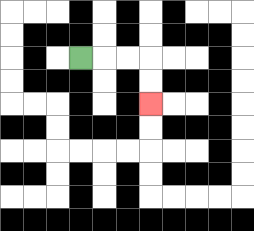{'start': '[3, 2]', 'end': '[6, 4]', 'path_directions': 'R,R,R,D,D', 'path_coordinates': '[[3, 2], [4, 2], [5, 2], [6, 2], [6, 3], [6, 4]]'}